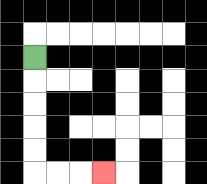{'start': '[1, 2]', 'end': '[4, 7]', 'path_directions': 'D,D,D,D,D,R,R,R', 'path_coordinates': '[[1, 2], [1, 3], [1, 4], [1, 5], [1, 6], [1, 7], [2, 7], [3, 7], [4, 7]]'}